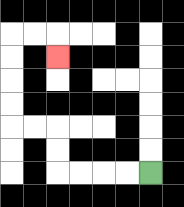{'start': '[6, 7]', 'end': '[2, 2]', 'path_directions': 'L,L,L,L,U,U,L,L,U,U,U,U,R,R,D', 'path_coordinates': '[[6, 7], [5, 7], [4, 7], [3, 7], [2, 7], [2, 6], [2, 5], [1, 5], [0, 5], [0, 4], [0, 3], [0, 2], [0, 1], [1, 1], [2, 1], [2, 2]]'}